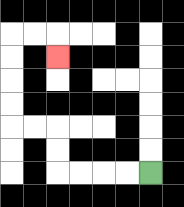{'start': '[6, 7]', 'end': '[2, 2]', 'path_directions': 'L,L,L,L,U,U,L,L,U,U,U,U,R,R,D', 'path_coordinates': '[[6, 7], [5, 7], [4, 7], [3, 7], [2, 7], [2, 6], [2, 5], [1, 5], [0, 5], [0, 4], [0, 3], [0, 2], [0, 1], [1, 1], [2, 1], [2, 2]]'}